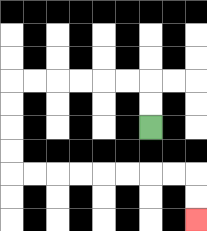{'start': '[6, 5]', 'end': '[8, 9]', 'path_directions': 'U,U,L,L,L,L,L,L,D,D,D,D,R,R,R,R,R,R,R,R,D,D', 'path_coordinates': '[[6, 5], [6, 4], [6, 3], [5, 3], [4, 3], [3, 3], [2, 3], [1, 3], [0, 3], [0, 4], [0, 5], [0, 6], [0, 7], [1, 7], [2, 7], [3, 7], [4, 7], [5, 7], [6, 7], [7, 7], [8, 7], [8, 8], [8, 9]]'}